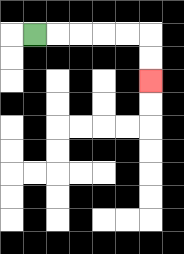{'start': '[1, 1]', 'end': '[6, 3]', 'path_directions': 'R,R,R,R,R,D,D', 'path_coordinates': '[[1, 1], [2, 1], [3, 1], [4, 1], [5, 1], [6, 1], [6, 2], [6, 3]]'}